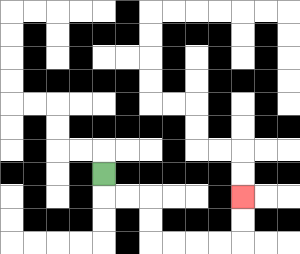{'start': '[4, 7]', 'end': '[10, 8]', 'path_directions': 'D,R,R,D,D,R,R,R,R,U,U', 'path_coordinates': '[[4, 7], [4, 8], [5, 8], [6, 8], [6, 9], [6, 10], [7, 10], [8, 10], [9, 10], [10, 10], [10, 9], [10, 8]]'}